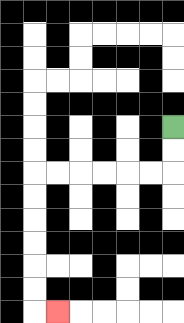{'start': '[7, 5]', 'end': '[2, 13]', 'path_directions': 'D,D,L,L,L,L,L,L,D,D,D,D,D,D,R', 'path_coordinates': '[[7, 5], [7, 6], [7, 7], [6, 7], [5, 7], [4, 7], [3, 7], [2, 7], [1, 7], [1, 8], [1, 9], [1, 10], [1, 11], [1, 12], [1, 13], [2, 13]]'}